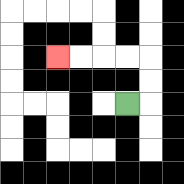{'start': '[5, 4]', 'end': '[2, 2]', 'path_directions': 'R,U,U,L,L,L,L', 'path_coordinates': '[[5, 4], [6, 4], [6, 3], [6, 2], [5, 2], [4, 2], [3, 2], [2, 2]]'}